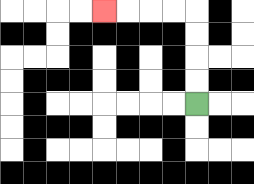{'start': '[8, 4]', 'end': '[4, 0]', 'path_directions': 'U,U,U,U,L,L,L,L', 'path_coordinates': '[[8, 4], [8, 3], [8, 2], [8, 1], [8, 0], [7, 0], [6, 0], [5, 0], [4, 0]]'}